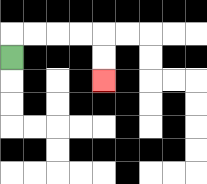{'start': '[0, 2]', 'end': '[4, 3]', 'path_directions': 'U,R,R,R,R,D,D', 'path_coordinates': '[[0, 2], [0, 1], [1, 1], [2, 1], [3, 1], [4, 1], [4, 2], [4, 3]]'}